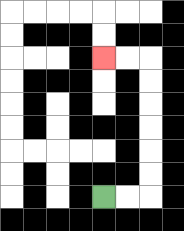{'start': '[4, 8]', 'end': '[4, 2]', 'path_directions': 'R,R,U,U,U,U,U,U,L,L', 'path_coordinates': '[[4, 8], [5, 8], [6, 8], [6, 7], [6, 6], [6, 5], [6, 4], [6, 3], [6, 2], [5, 2], [4, 2]]'}